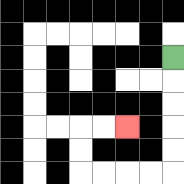{'start': '[7, 2]', 'end': '[5, 5]', 'path_directions': 'D,D,D,D,D,L,L,L,L,U,U,R,R', 'path_coordinates': '[[7, 2], [7, 3], [7, 4], [7, 5], [7, 6], [7, 7], [6, 7], [5, 7], [4, 7], [3, 7], [3, 6], [3, 5], [4, 5], [5, 5]]'}